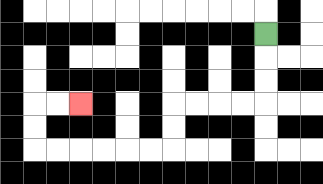{'start': '[11, 1]', 'end': '[3, 4]', 'path_directions': 'D,D,D,L,L,L,L,D,D,L,L,L,L,L,L,U,U,R,R', 'path_coordinates': '[[11, 1], [11, 2], [11, 3], [11, 4], [10, 4], [9, 4], [8, 4], [7, 4], [7, 5], [7, 6], [6, 6], [5, 6], [4, 6], [3, 6], [2, 6], [1, 6], [1, 5], [1, 4], [2, 4], [3, 4]]'}